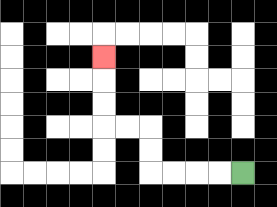{'start': '[10, 7]', 'end': '[4, 2]', 'path_directions': 'L,L,L,L,U,U,L,L,U,U,U', 'path_coordinates': '[[10, 7], [9, 7], [8, 7], [7, 7], [6, 7], [6, 6], [6, 5], [5, 5], [4, 5], [4, 4], [4, 3], [4, 2]]'}